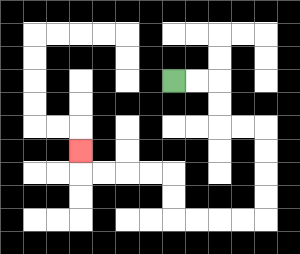{'start': '[7, 3]', 'end': '[3, 6]', 'path_directions': 'R,R,D,D,R,R,D,D,D,D,L,L,L,L,U,U,L,L,L,L,U', 'path_coordinates': '[[7, 3], [8, 3], [9, 3], [9, 4], [9, 5], [10, 5], [11, 5], [11, 6], [11, 7], [11, 8], [11, 9], [10, 9], [9, 9], [8, 9], [7, 9], [7, 8], [7, 7], [6, 7], [5, 7], [4, 7], [3, 7], [3, 6]]'}